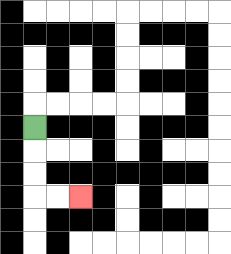{'start': '[1, 5]', 'end': '[3, 8]', 'path_directions': 'D,D,D,R,R', 'path_coordinates': '[[1, 5], [1, 6], [1, 7], [1, 8], [2, 8], [3, 8]]'}